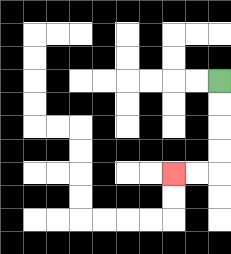{'start': '[9, 3]', 'end': '[7, 7]', 'path_directions': 'D,D,D,D,L,L', 'path_coordinates': '[[9, 3], [9, 4], [9, 5], [9, 6], [9, 7], [8, 7], [7, 7]]'}